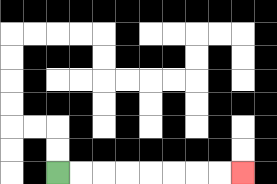{'start': '[2, 7]', 'end': '[10, 7]', 'path_directions': 'R,R,R,R,R,R,R,R', 'path_coordinates': '[[2, 7], [3, 7], [4, 7], [5, 7], [6, 7], [7, 7], [8, 7], [9, 7], [10, 7]]'}